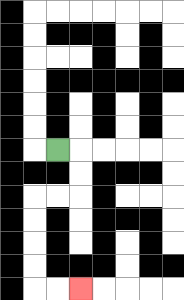{'start': '[2, 6]', 'end': '[3, 12]', 'path_directions': 'R,D,D,L,L,D,D,D,D,R,R', 'path_coordinates': '[[2, 6], [3, 6], [3, 7], [3, 8], [2, 8], [1, 8], [1, 9], [1, 10], [1, 11], [1, 12], [2, 12], [3, 12]]'}